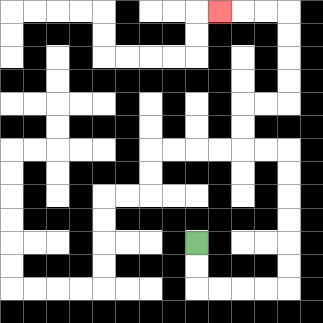{'start': '[8, 10]', 'end': '[9, 0]', 'path_directions': 'D,D,R,R,R,R,U,U,U,U,U,U,L,L,U,U,R,R,U,U,U,U,L,L,L', 'path_coordinates': '[[8, 10], [8, 11], [8, 12], [9, 12], [10, 12], [11, 12], [12, 12], [12, 11], [12, 10], [12, 9], [12, 8], [12, 7], [12, 6], [11, 6], [10, 6], [10, 5], [10, 4], [11, 4], [12, 4], [12, 3], [12, 2], [12, 1], [12, 0], [11, 0], [10, 0], [9, 0]]'}